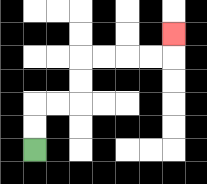{'start': '[1, 6]', 'end': '[7, 1]', 'path_directions': 'U,U,R,R,U,U,R,R,R,R,U', 'path_coordinates': '[[1, 6], [1, 5], [1, 4], [2, 4], [3, 4], [3, 3], [3, 2], [4, 2], [5, 2], [6, 2], [7, 2], [7, 1]]'}